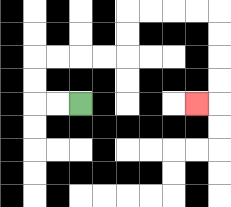{'start': '[3, 4]', 'end': '[8, 4]', 'path_directions': 'L,L,U,U,R,R,R,R,U,U,R,R,R,R,D,D,D,D,L', 'path_coordinates': '[[3, 4], [2, 4], [1, 4], [1, 3], [1, 2], [2, 2], [3, 2], [4, 2], [5, 2], [5, 1], [5, 0], [6, 0], [7, 0], [8, 0], [9, 0], [9, 1], [9, 2], [9, 3], [9, 4], [8, 4]]'}